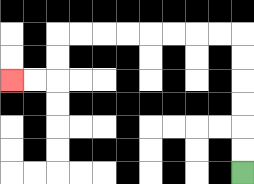{'start': '[10, 7]', 'end': '[0, 3]', 'path_directions': 'U,U,U,U,U,U,L,L,L,L,L,L,L,L,D,D,L,L', 'path_coordinates': '[[10, 7], [10, 6], [10, 5], [10, 4], [10, 3], [10, 2], [10, 1], [9, 1], [8, 1], [7, 1], [6, 1], [5, 1], [4, 1], [3, 1], [2, 1], [2, 2], [2, 3], [1, 3], [0, 3]]'}